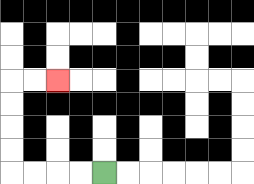{'start': '[4, 7]', 'end': '[2, 3]', 'path_directions': 'L,L,L,L,U,U,U,U,R,R', 'path_coordinates': '[[4, 7], [3, 7], [2, 7], [1, 7], [0, 7], [0, 6], [0, 5], [0, 4], [0, 3], [1, 3], [2, 3]]'}